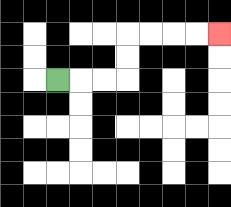{'start': '[2, 3]', 'end': '[9, 1]', 'path_directions': 'R,R,R,U,U,R,R,R,R', 'path_coordinates': '[[2, 3], [3, 3], [4, 3], [5, 3], [5, 2], [5, 1], [6, 1], [7, 1], [8, 1], [9, 1]]'}